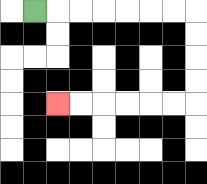{'start': '[1, 0]', 'end': '[2, 4]', 'path_directions': 'R,R,R,R,R,R,R,D,D,D,D,L,L,L,L,L,L', 'path_coordinates': '[[1, 0], [2, 0], [3, 0], [4, 0], [5, 0], [6, 0], [7, 0], [8, 0], [8, 1], [8, 2], [8, 3], [8, 4], [7, 4], [6, 4], [5, 4], [4, 4], [3, 4], [2, 4]]'}